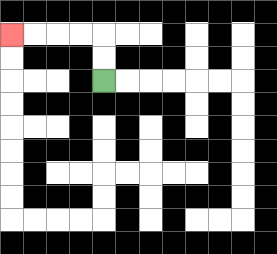{'start': '[4, 3]', 'end': '[0, 1]', 'path_directions': 'U,U,L,L,L,L', 'path_coordinates': '[[4, 3], [4, 2], [4, 1], [3, 1], [2, 1], [1, 1], [0, 1]]'}